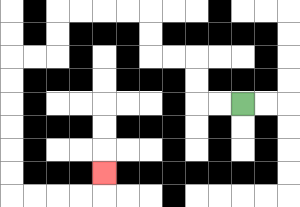{'start': '[10, 4]', 'end': '[4, 7]', 'path_directions': 'L,L,U,U,L,L,U,U,L,L,L,L,D,D,L,L,D,D,D,D,D,D,R,R,R,R,U', 'path_coordinates': '[[10, 4], [9, 4], [8, 4], [8, 3], [8, 2], [7, 2], [6, 2], [6, 1], [6, 0], [5, 0], [4, 0], [3, 0], [2, 0], [2, 1], [2, 2], [1, 2], [0, 2], [0, 3], [0, 4], [0, 5], [0, 6], [0, 7], [0, 8], [1, 8], [2, 8], [3, 8], [4, 8], [4, 7]]'}